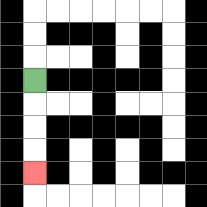{'start': '[1, 3]', 'end': '[1, 7]', 'path_directions': 'D,D,D,D', 'path_coordinates': '[[1, 3], [1, 4], [1, 5], [1, 6], [1, 7]]'}